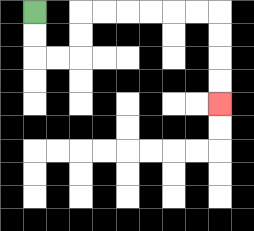{'start': '[1, 0]', 'end': '[9, 4]', 'path_directions': 'D,D,R,R,U,U,R,R,R,R,R,R,D,D,D,D', 'path_coordinates': '[[1, 0], [1, 1], [1, 2], [2, 2], [3, 2], [3, 1], [3, 0], [4, 0], [5, 0], [6, 0], [7, 0], [8, 0], [9, 0], [9, 1], [9, 2], [9, 3], [9, 4]]'}